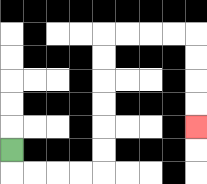{'start': '[0, 6]', 'end': '[8, 5]', 'path_directions': 'D,R,R,R,R,U,U,U,U,U,U,R,R,R,R,D,D,D,D', 'path_coordinates': '[[0, 6], [0, 7], [1, 7], [2, 7], [3, 7], [4, 7], [4, 6], [4, 5], [4, 4], [4, 3], [4, 2], [4, 1], [5, 1], [6, 1], [7, 1], [8, 1], [8, 2], [8, 3], [8, 4], [8, 5]]'}